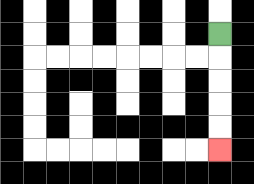{'start': '[9, 1]', 'end': '[9, 6]', 'path_directions': 'D,D,D,D,D', 'path_coordinates': '[[9, 1], [9, 2], [9, 3], [9, 4], [9, 5], [9, 6]]'}